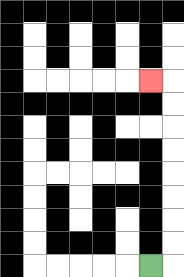{'start': '[6, 11]', 'end': '[6, 3]', 'path_directions': 'R,U,U,U,U,U,U,U,U,L', 'path_coordinates': '[[6, 11], [7, 11], [7, 10], [7, 9], [7, 8], [7, 7], [7, 6], [7, 5], [7, 4], [7, 3], [6, 3]]'}